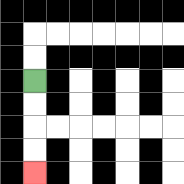{'start': '[1, 3]', 'end': '[1, 7]', 'path_directions': 'D,D,D,D', 'path_coordinates': '[[1, 3], [1, 4], [1, 5], [1, 6], [1, 7]]'}